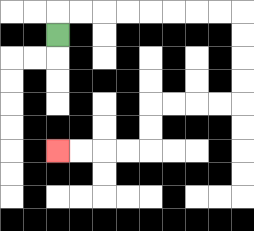{'start': '[2, 1]', 'end': '[2, 6]', 'path_directions': 'U,R,R,R,R,R,R,R,R,D,D,D,D,L,L,L,L,D,D,L,L,L,L', 'path_coordinates': '[[2, 1], [2, 0], [3, 0], [4, 0], [5, 0], [6, 0], [7, 0], [8, 0], [9, 0], [10, 0], [10, 1], [10, 2], [10, 3], [10, 4], [9, 4], [8, 4], [7, 4], [6, 4], [6, 5], [6, 6], [5, 6], [4, 6], [3, 6], [2, 6]]'}